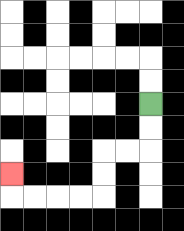{'start': '[6, 4]', 'end': '[0, 7]', 'path_directions': 'D,D,L,L,D,D,L,L,L,L,U', 'path_coordinates': '[[6, 4], [6, 5], [6, 6], [5, 6], [4, 6], [4, 7], [4, 8], [3, 8], [2, 8], [1, 8], [0, 8], [0, 7]]'}